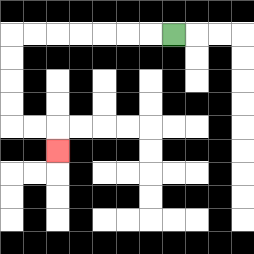{'start': '[7, 1]', 'end': '[2, 6]', 'path_directions': 'L,L,L,L,L,L,L,D,D,D,D,R,R,D', 'path_coordinates': '[[7, 1], [6, 1], [5, 1], [4, 1], [3, 1], [2, 1], [1, 1], [0, 1], [0, 2], [0, 3], [0, 4], [0, 5], [1, 5], [2, 5], [2, 6]]'}